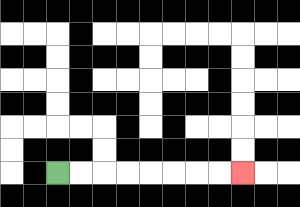{'start': '[2, 7]', 'end': '[10, 7]', 'path_directions': 'R,R,R,R,R,R,R,R', 'path_coordinates': '[[2, 7], [3, 7], [4, 7], [5, 7], [6, 7], [7, 7], [8, 7], [9, 7], [10, 7]]'}